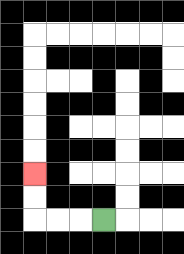{'start': '[4, 9]', 'end': '[1, 7]', 'path_directions': 'L,L,L,U,U', 'path_coordinates': '[[4, 9], [3, 9], [2, 9], [1, 9], [1, 8], [1, 7]]'}